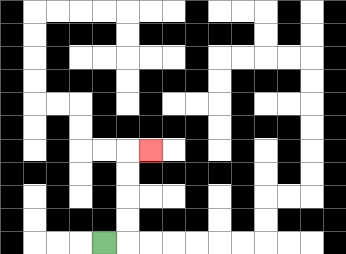{'start': '[4, 10]', 'end': '[6, 6]', 'path_directions': 'R,U,U,U,U,R', 'path_coordinates': '[[4, 10], [5, 10], [5, 9], [5, 8], [5, 7], [5, 6], [6, 6]]'}